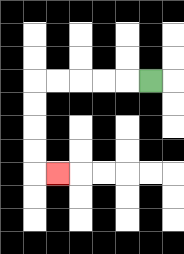{'start': '[6, 3]', 'end': '[2, 7]', 'path_directions': 'L,L,L,L,L,D,D,D,D,R', 'path_coordinates': '[[6, 3], [5, 3], [4, 3], [3, 3], [2, 3], [1, 3], [1, 4], [1, 5], [1, 6], [1, 7], [2, 7]]'}